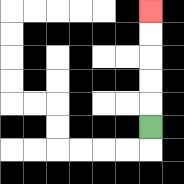{'start': '[6, 5]', 'end': '[6, 0]', 'path_directions': 'U,U,U,U,U', 'path_coordinates': '[[6, 5], [6, 4], [6, 3], [6, 2], [6, 1], [6, 0]]'}